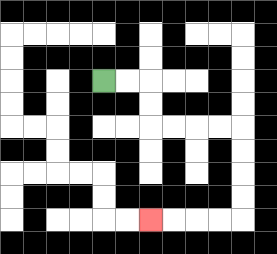{'start': '[4, 3]', 'end': '[6, 9]', 'path_directions': 'R,R,D,D,R,R,R,R,D,D,D,D,L,L,L,L', 'path_coordinates': '[[4, 3], [5, 3], [6, 3], [6, 4], [6, 5], [7, 5], [8, 5], [9, 5], [10, 5], [10, 6], [10, 7], [10, 8], [10, 9], [9, 9], [8, 9], [7, 9], [6, 9]]'}